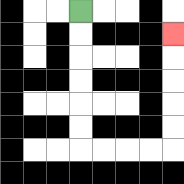{'start': '[3, 0]', 'end': '[7, 1]', 'path_directions': 'D,D,D,D,D,D,R,R,R,R,U,U,U,U,U', 'path_coordinates': '[[3, 0], [3, 1], [3, 2], [3, 3], [3, 4], [3, 5], [3, 6], [4, 6], [5, 6], [6, 6], [7, 6], [7, 5], [7, 4], [7, 3], [7, 2], [7, 1]]'}